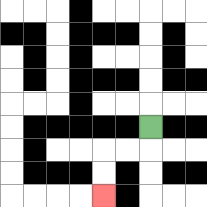{'start': '[6, 5]', 'end': '[4, 8]', 'path_directions': 'D,L,L,D,D', 'path_coordinates': '[[6, 5], [6, 6], [5, 6], [4, 6], [4, 7], [4, 8]]'}